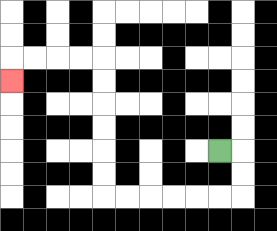{'start': '[9, 6]', 'end': '[0, 3]', 'path_directions': 'R,D,D,L,L,L,L,L,L,U,U,U,U,U,U,L,L,L,L,D', 'path_coordinates': '[[9, 6], [10, 6], [10, 7], [10, 8], [9, 8], [8, 8], [7, 8], [6, 8], [5, 8], [4, 8], [4, 7], [4, 6], [4, 5], [4, 4], [4, 3], [4, 2], [3, 2], [2, 2], [1, 2], [0, 2], [0, 3]]'}